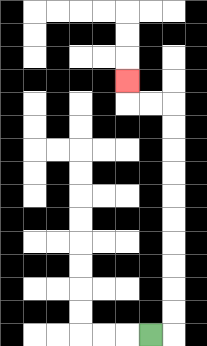{'start': '[6, 14]', 'end': '[5, 3]', 'path_directions': 'R,U,U,U,U,U,U,U,U,U,U,L,L,U', 'path_coordinates': '[[6, 14], [7, 14], [7, 13], [7, 12], [7, 11], [7, 10], [7, 9], [7, 8], [7, 7], [7, 6], [7, 5], [7, 4], [6, 4], [5, 4], [5, 3]]'}